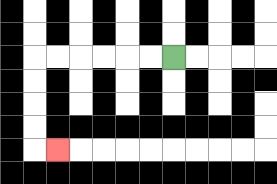{'start': '[7, 2]', 'end': '[2, 6]', 'path_directions': 'L,L,L,L,L,L,D,D,D,D,R', 'path_coordinates': '[[7, 2], [6, 2], [5, 2], [4, 2], [3, 2], [2, 2], [1, 2], [1, 3], [1, 4], [1, 5], [1, 6], [2, 6]]'}